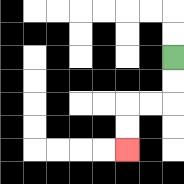{'start': '[7, 2]', 'end': '[5, 6]', 'path_directions': 'D,D,L,L,D,D', 'path_coordinates': '[[7, 2], [7, 3], [7, 4], [6, 4], [5, 4], [5, 5], [5, 6]]'}